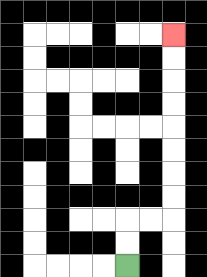{'start': '[5, 11]', 'end': '[7, 1]', 'path_directions': 'U,U,R,R,U,U,U,U,U,U,U,U', 'path_coordinates': '[[5, 11], [5, 10], [5, 9], [6, 9], [7, 9], [7, 8], [7, 7], [7, 6], [7, 5], [7, 4], [7, 3], [7, 2], [7, 1]]'}